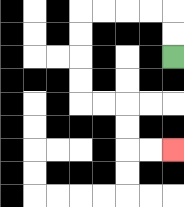{'start': '[7, 2]', 'end': '[7, 6]', 'path_directions': 'U,U,L,L,L,L,D,D,D,D,R,R,D,D,R,R', 'path_coordinates': '[[7, 2], [7, 1], [7, 0], [6, 0], [5, 0], [4, 0], [3, 0], [3, 1], [3, 2], [3, 3], [3, 4], [4, 4], [5, 4], [5, 5], [5, 6], [6, 6], [7, 6]]'}